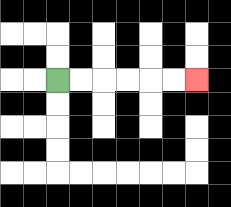{'start': '[2, 3]', 'end': '[8, 3]', 'path_directions': 'R,R,R,R,R,R', 'path_coordinates': '[[2, 3], [3, 3], [4, 3], [5, 3], [6, 3], [7, 3], [8, 3]]'}